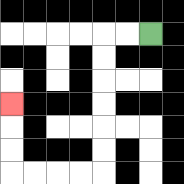{'start': '[6, 1]', 'end': '[0, 4]', 'path_directions': 'L,L,D,D,D,D,D,D,L,L,L,L,U,U,U', 'path_coordinates': '[[6, 1], [5, 1], [4, 1], [4, 2], [4, 3], [4, 4], [4, 5], [4, 6], [4, 7], [3, 7], [2, 7], [1, 7], [0, 7], [0, 6], [0, 5], [0, 4]]'}